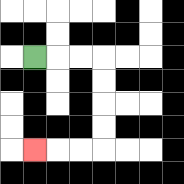{'start': '[1, 2]', 'end': '[1, 6]', 'path_directions': 'R,R,R,D,D,D,D,L,L,L', 'path_coordinates': '[[1, 2], [2, 2], [3, 2], [4, 2], [4, 3], [4, 4], [4, 5], [4, 6], [3, 6], [2, 6], [1, 6]]'}